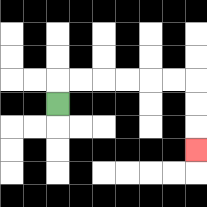{'start': '[2, 4]', 'end': '[8, 6]', 'path_directions': 'U,R,R,R,R,R,R,D,D,D', 'path_coordinates': '[[2, 4], [2, 3], [3, 3], [4, 3], [5, 3], [6, 3], [7, 3], [8, 3], [8, 4], [8, 5], [8, 6]]'}